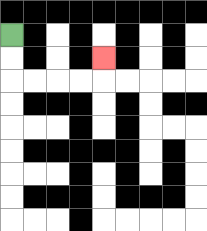{'start': '[0, 1]', 'end': '[4, 2]', 'path_directions': 'D,D,R,R,R,R,U', 'path_coordinates': '[[0, 1], [0, 2], [0, 3], [1, 3], [2, 3], [3, 3], [4, 3], [4, 2]]'}